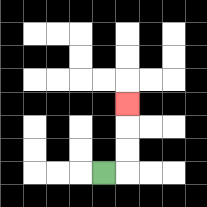{'start': '[4, 7]', 'end': '[5, 4]', 'path_directions': 'R,U,U,U', 'path_coordinates': '[[4, 7], [5, 7], [5, 6], [5, 5], [5, 4]]'}